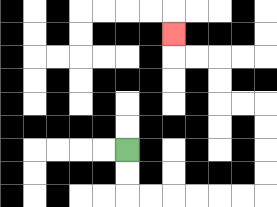{'start': '[5, 6]', 'end': '[7, 1]', 'path_directions': 'D,D,R,R,R,R,R,R,U,U,U,U,L,L,U,U,L,L,U', 'path_coordinates': '[[5, 6], [5, 7], [5, 8], [6, 8], [7, 8], [8, 8], [9, 8], [10, 8], [11, 8], [11, 7], [11, 6], [11, 5], [11, 4], [10, 4], [9, 4], [9, 3], [9, 2], [8, 2], [7, 2], [7, 1]]'}